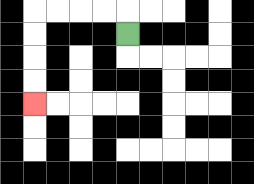{'start': '[5, 1]', 'end': '[1, 4]', 'path_directions': 'U,L,L,L,L,D,D,D,D', 'path_coordinates': '[[5, 1], [5, 0], [4, 0], [3, 0], [2, 0], [1, 0], [1, 1], [1, 2], [1, 3], [1, 4]]'}